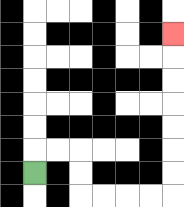{'start': '[1, 7]', 'end': '[7, 1]', 'path_directions': 'U,R,R,D,D,R,R,R,R,U,U,U,U,U,U,U', 'path_coordinates': '[[1, 7], [1, 6], [2, 6], [3, 6], [3, 7], [3, 8], [4, 8], [5, 8], [6, 8], [7, 8], [7, 7], [7, 6], [7, 5], [7, 4], [7, 3], [7, 2], [7, 1]]'}